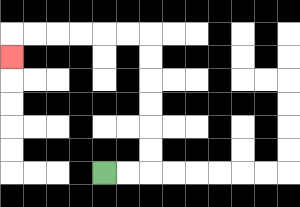{'start': '[4, 7]', 'end': '[0, 2]', 'path_directions': 'R,R,U,U,U,U,U,U,L,L,L,L,L,L,D', 'path_coordinates': '[[4, 7], [5, 7], [6, 7], [6, 6], [6, 5], [6, 4], [6, 3], [6, 2], [6, 1], [5, 1], [4, 1], [3, 1], [2, 1], [1, 1], [0, 1], [0, 2]]'}